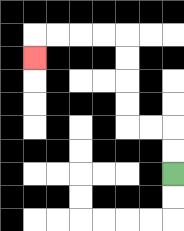{'start': '[7, 7]', 'end': '[1, 2]', 'path_directions': 'U,U,L,L,U,U,U,U,L,L,L,L,D', 'path_coordinates': '[[7, 7], [7, 6], [7, 5], [6, 5], [5, 5], [5, 4], [5, 3], [5, 2], [5, 1], [4, 1], [3, 1], [2, 1], [1, 1], [1, 2]]'}